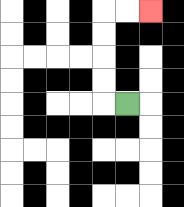{'start': '[5, 4]', 'end': '[6, 0]', 'path_directions': 'L,U,U,U,U,R,R', 'path_coordinates': '[[5, 4], [4, 4], [4, 3], [4, 2], [4, 1], [4, 0], [5, 0], [6, 0]]'}